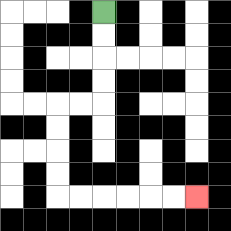{'start': '[4, 0]', 'end': '[8, 8]', 'path_directions': 'D,D,D,D,L,L,D,D,D,D,R,R,R,R,R,R', 'path_coordinates': '[[4, 0], [4, 1], [4, 2], [4, 3], [4, 4], [3, 4], [2, 4], [2, 5], [2, 6], [2, 7], [2, 8], [3, 8], [4, 8], [5, 8], [6, 8], [7, 8], [8, 8]]'}